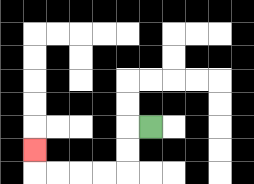{'start': '[6, 5]', 'end': '[1, 6]', 'path_directions': 'L,D,D,L,L,L,L,U', 'path_coordinates': '[[6, 5], [5, 5], [5, 6], [5, 7], [4, 7], [3, 7], [2, 7], [1, 7], [1, 6]]'}